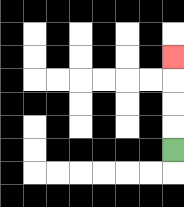{'start': '[7, 6]', 'end': '[7, 2]', 'path_directions': 'U,U,U,U', 'path_coordinates': '[[7, 6], [7, 5], [7, 4], [7, 3], [7, 2]]'}